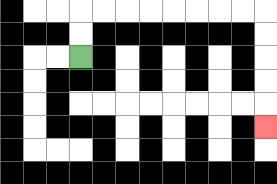{'start': '[3, 2]', 'end': '[11, 5]', 'path_directions': 'U,U,R,R,R,R,R,R,R,R,D,D,D,D,D', 'path_coordinates': '[[3, 2], [3, 1], [3, 0], [4, 0], [5, 0], [6, 0], [7, 0], [8, 0], [9, 0], [10, 0], [11, 0], [11, 1], [11, 2], [11, 3], [11, 4], [11, 5]]'}